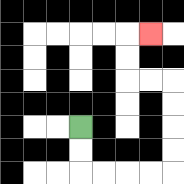{'start': '[3, 5]', 'end': '[6, 1]', 'path_directions': 'D,D,R,R,R,R,U,U,U,U,L,L,U,U,R', 'path_coordinates': '[[3, 5], [3, 6], [3, 7], [4, 7], [5, 7], [6, 7], [7, 7], [7, 6], [7, 5], [7, 4], [7, 3], [6, 3], [5, 3], [5, 2], [5, 1], [6, 1]]'}